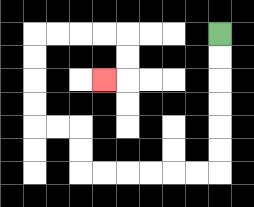{'start': '[9, 1]', 'end': '[4, 3]', 'path_directions': 'D,D,D,D,D,D,L,L,L,L,L,L,U,U,L,L,U,U,U,U,R,R,R,R,D,D,L', 'path_coordinates': '[[9, 1], [9, 2], [9, 3], [9, 4], [9, 5], [9, 6], [9, 7], [8, 7], [7, 7], [6, 7], [5, 7], [4, 7], [3, 7], [3, 6], [3, 5], [2, 5], [1, 5], [1, 4], [1, 3], [1, 2], [1, 1], [2, 1], [3, 1], [4, 1], [5, 1], [5, 2], [5, 3], [4, 3]]'}